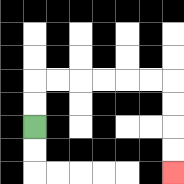{'start': '[1, 5]', 'end': '[7, 7]', 'path_directions': 'U,U,R,R,R,R,R,R,D,D,D,D', 'path_coordinates': '[[1, 5], [1, 4], [1, 3], [2, 3], [3, 3], [4, 3], [5, 3], [6, 3], [7, 3], [7, 4], [7, 5], [7, 6], [7, 7]]'}